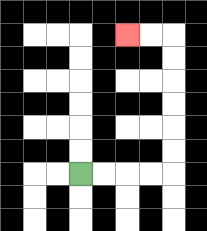{'start': '[3, 7]', 'end': '[5, 1]', 'path_directions': 'R,R,R,R,U,U,U,U,U,U,L,L', 'path_coordinates': '[[3, 7], [4, 7], [5, 7], [6, 7], [7, 7], [7, 6], [7, 5], [7, 4], [7, 3], [7, 2], [7, 1], [6, 1], [5, 1]]'}